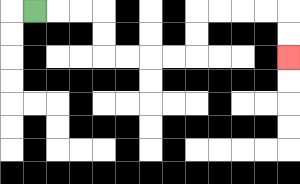{'start': '[1, 0]', 'end': '[12, 2]', 'path_directions': 'R,R,R,D,D,R,R,R,R,U,U,R,R,R,R,D,D', 'path_coordinates': '[[1, 0], [2, 0], [3, 0], [4, 0], [4, 1], [4, 2], [5, 2], [6, 2], [7, 2], [8, 2], [8, 1], [8, 0], [9, 0], [10, 0], [11, 0], [12, 0], [12, 1], [12, 2]]'}